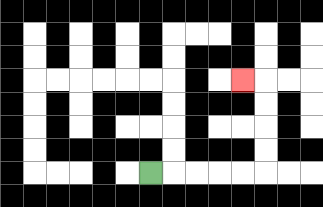{'start': '[6, 7]', 'end': '[10, 3]', 'path_directions': 'R,R,R,R,R,U,U,U,U,L', 'path_coordinates': '[[6, 7], [7, 7], [8, 7], [9, 7], [10, 7], [11, 7], [11, 6], [11, 5], [11, 4], [11, 3], [10, 3]]'}